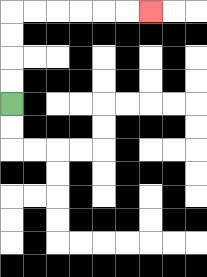{'start': '[0, 4]', 'end': '[6, 0]', 'path_directions': 'U,U,U,U,R,R,R,R,R,R', 'path_coordinates': '[[0, 4], [0, 3], [0, 2], [0, 1], [0, 0], [1, 0], [2, 0], [3, 0], [4, 0], [5, 0], [6, 0]]'}